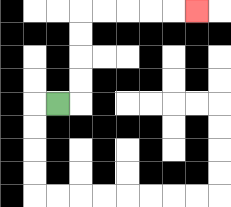{'start': '[2, 4]', 'end': '[8, 0]', 'path_directions': 'R,U,U,U,U,R,R,R,R,R', 'path_coordinates': '[[2, 4], [3, 4], [3, 3], [3, 2], [3, 1], [3, 0], [4, 0], [5, 0], [6, 0], [7, 0], [8, 0]]'}